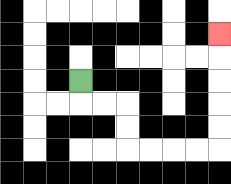{'start': '[3, 3]', 'end': '[9, 1]', 'path_directions': 'D,R,R,D,D,R,R,R,R,U,U,U,U,U', 'path_coordinates': '[[3, 3], [3, 4], [4, 4], [5, 4], [5, 5], [5, 6], [6, 6], [7, 6], [8, 6], [9, 6], [9, 5], [9, 4], [9, 3], [9, 2], [9, 1]]'}